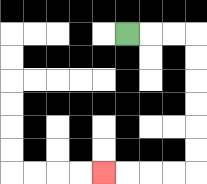{'start': '[5, 1]', 'end': '[4, 7]', 'path_directions': 'R,R,R,D,D,D,D,D,D,L,L,L,L', 'path_coordinates': '[[5, 1], [6, 1], [7, 1], [8, 1], [8, 2], [8, 3], [8, 4], [8, 5], [8, 6], [8, 7], [7, 7], [6, 7], [5, 7], [4, 7]]'}